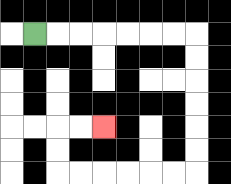{'start': '[1, 1]', 'end': '[4, 5]', 'path_directions': 'R,R,R,R,R,R,R,D,D,D,D,D,D,L,L,L,L,L,L,U,U,R,R', 'path_coordinates': '[[1, 1], [2, 1], [3, 1], [4, 1], [5, 1], [6, 1], [7, 1], [8, 1], [8, 2], [8, 3], [8, 4], [8, 5], [8, 6], [8, 7], [7, 7], [6, 7], [5, 7], [4, 7], [3, 7], [2, 7], [2, 6], [2, 5], [3, 5], [4, 5]]'}